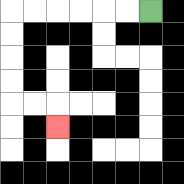{'start': '[6, 0]', 'end': '[2, 5]', 'path_directions': 'L,L,L,L,L,L,D,D,D,D,R,R,D', 'path_coordinates': '[[6, 0], [5, 0], [4, 0], [3, 0], [2, 0], [1, 0], [0, 0], [0, 1], [0, 2], [0, 3], [0, 4], [1, 4], [2, 4], [2, 5]]'}